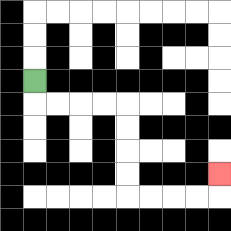{'start': '[1, 3]', 'end': '[9, 7]', 'path_directions': 'D,R,R,R,R,D,D,D,D,R,R,R,R,U', 'path_coordinates': '[[1, 3], [1, 4], [2, 4], [3, 4], [4, 4], [5, 4], [5, 5], [5, 6], [5, 7], [5, 8], [6, 8], [7, 8], [8, 8], [9, 8], [9, 7]]'}